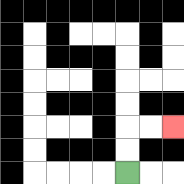{'start': '[5, 7]', 'end': '[7, 5]', 'path_directions': 'U,U,R,R', 'path_coordinates': '[[5, 7], [5, 6], [5, 5], [6, 5], [7, 5]]'}